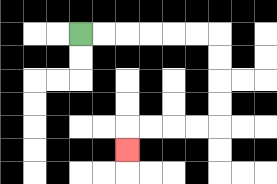{'start': '[3, 1]', 'end': '[5, 6]', 'path_directions': 'R,R,R,R,R,R,D,D,D,D,L,L,L,L,D', 'path_coordinates': '[[3, 1], [4, 1], [5, 1], [6, 1], [7, 1], [8, 1], [9, 1], [9, 2], [9, 3], [9, 4], [9, 5], [8, 5], [7, 5], [6, 5], [5, 5], [5, 6]]'}